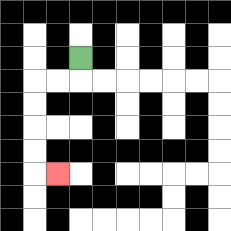{'start': '[3, 2]', 'end': '[2, 7]', 'path_directions': 'D,L,L,D,D,D,D,R', 'path_coordinates': '[[3, 2], [3, 3], [2, 3], [1, 3], [1, 4], [1, 5], [1, 6], [1, 7], [2, 7]]'}